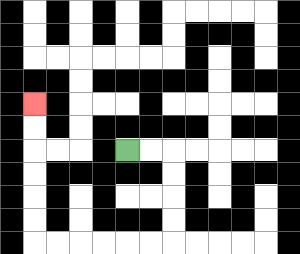{'start': '[5, 6]', 'end': '[1, 4]', 'path_directions': 'R,R,D,D,D,D,L,L,L,L,L,L,U,U,U,U,U,U', 'path_coordinates': '[[5, 6], [6, 6], [7, 6], [7, 7], [7, 8], [7, 9], [7, 10], [6, 10], [5, 10], [4, 10], [3, 10], [2, 10], [1, 10], [1, 9], [1, 8], [1, 7], [1, 6], [1, 5], [1, 4]]'}